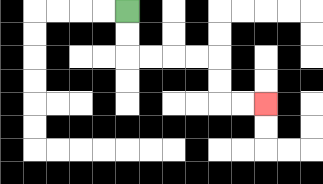{'start': '[5, 0]', 'end': '[11, 4]', 'path_directions': 'D,D,R,R,R,R,D,D,R,R', 'path_coordinates': '[[5, 0], [5, 1], [5, 2], [6, 2], [7, 2], [8, 2], [9, 2], [9, 3], [9, 4], [10, 4], [11, 4]]'}